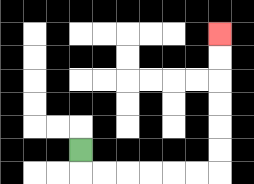{'start': '[3, 6]', 'end': '[9, 1]', 'path_directions': 'D,R,R,R,R,R,R,U,U,U,U,U,U', 'path_coordinates': '[[3, 6], [3, 7], [4, 7], [5, 7], [6, 7], [7, 7], [8, 7], [9, 7], [9, 6], [9, 5], [9, 4], [9, 3], [9, 2], [9, 1]]'}